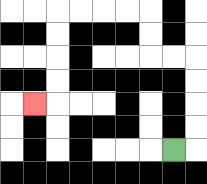{'start': '[7, 6]', 'end': '[1, 4]', 'path_directions': 'R,U,U,U,U,L,L,U,U,L,L,L,L,D,D,D,D,L', 'path_coordinates': '[[7, 6], [8, 6], [8, 5], [8, 4], [8, 3], [8, 2], [7, 2], [6, 2], [6, 1], [6, 0], [5, 0], [4, 0], [3, 0], [2, 0], [2, 1], [2, 2], [2, 3], [2, 4], [1, 4]]'}